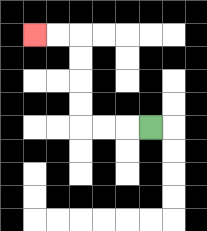{'start': '[6, 5]', 'end': '[1, 1]', 'path_directions': 'L,L,L,U,U,U,U,L,L', 'path_coordinates': '[[6, 5], [5, 5], [4, 5], [3, 5], [3, 4], [3, 3], [3, 2], [3, 1], [2, 1], [1, 1]]'}